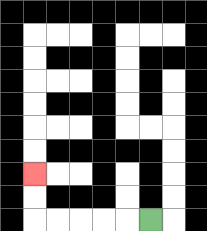{'start': '[6, 9]', 'end': '[1, 7]', 'path_directions': 'L,L,L,L,L,U,U', 'path_coordinates': '[[6, 9], [5, 9], [4, 9], [3, 9], [2, 9], [1, 9], [1, 8], [1, 7]]'}